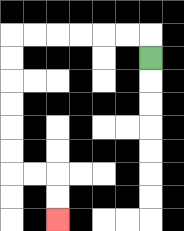{'start': '[6, 2]', 'end': '[2, 9]', 'path_directions': 'U,L,L,L,L,L,L,D,D,D,D,D,D,R,R,D,D', 'path_coordinates': '[[6, 2], [6, 1], [5, 1], [4, 1], [3, 1], [2, 1], [1, 1], [0, 1], [0, 2], [0, 3], [0, 4], [0, 5], [0, 6], [0, 7], [1, 7], [2, 7], [2, 8], [2, 9]]'}